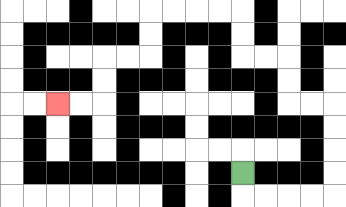{'start': '[10, 7]', 'end': '[2, 4]', 'path_directions': 'D,R,R,R,R,U,U,U,U,L,L,U,U,L,L,U,U,L,L,L,L,D,D,L,L,D,D,L,L', 'path_coordinates': '[[10, 7], [10, 8], [11, 8], [12, 8], [13, 8], [14, 8], [14, 7], [14, 6], [14, 5], [14, 4], [13, 4], [12, 4], [12, 3], [12, 2], [11, 2], [10, 2], [10, 1], [10, 0], [9, 0], [8, 0], [7, 0], [6, 0], [6, 1], [6, 2], [5, 2], [4, 2], [4, 3], [4, 4], [3, 4], [2, 4]]'}